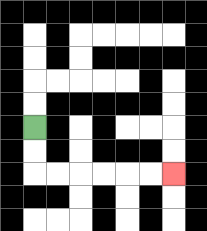{'start': '[1, 5]', 'end': '[7, 7]', 'path_directions': 'D,D,R,R,R,R,R,R', 'path_coordinates': '[[1, 5], [1, 6], [1, 7], [2, 7], [3, 7], [4, 7], [5, 7], [6, 7], [7, 7]]'}